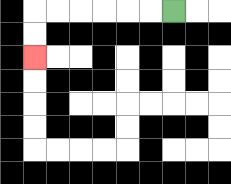{'start': '[7, 0]', 'end': '[1, 2]', 'path_directions': 'L,L,L,L,L,L,D,D', 'path_coordinates': '[[7, 0], [6, 0], [5, 0], [4, 0], [3, 0], [2, 0], [1, 0], [1, 1], [1, 2]]'}